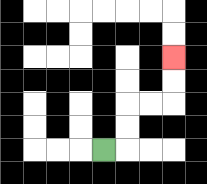{'start': '[4, 6]', 'end': '[7, 2]', 'path_directions': 'R,U,U,R,R,U,U', 'path_coordinates': '[[4, 6], [5, 6], [5, 5], [5, 4], [6, 4], [7, 4], [7, 3], [7, 2]]'}